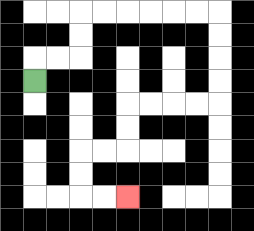{'start': '[1, 3]', 'end': '[5, 8]', 'path_directions': 'U,R,R,U,U,R,R,R,R,R,R,D,D,D,D,L,L,L,L,D,D,L,L,D,D,R,R', 'path_coordinates': '[[1, 3], [1, 2], [2, 2], [3, 2], [3, 1], [3, 0], [4, 0], [5, 0], [6, 0], [7, 0], [8, 0], [9, 0], [9, 1], [9, 2], [9, 3], [9, 4], [8, 4], [7, 4], [6, 4], [5, 4], [5, 5], [5, 6], [4, 6], [3, 6], [3, 7], [3, 8], [4, 8], [5, 8]]'}